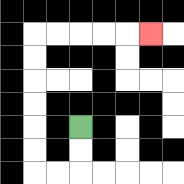{'start': '[3, 5]', 'end': '[6, 1]', 'path_directions': 'D,D,L,L,U,U,U,U,U,U,R,R,R,R,R', 'path_coordinates': '[[3, 5], [3, 6], [3, 7], [2, 7], [1, 7], [1, 6], [1, 5], [1, 4], [1, 3], [1, 2], [1, 1], [2, 1], [3, 1], [4, 1], [5, 1], [6, 1]]'}